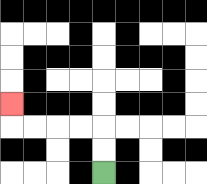{'start': '[4, 7]', 'end': '[0, 4]', 'path_directions': 'U,U,L,L,L,L,U', 'path_coordinates': '[[4, 7], [4, 6], [4, 5], [3, 5], [2, 5], [1, 5], [0, 5], [0, 4]]'}